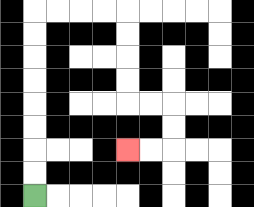{'start': '[1, 8]', 'end': '[5, 6]', 'path_directions': 'U,U,U,U,U,U,U,U,R,R,R,R,D,D,D,D,R,R,D,D,L,L', 'path_coordinates': '[[1, 8], [1, 7], [1, 6], [1, 5], [1, 4], [1, 3], [1, 2], [1, 1], [1, 0], [2, 0], [3, 0], [4, 0], [5, 0], [5, 1], [5, 2], [5, 3], [5, 4], [6, 4], [7, 4], [7, 5], [7, 6], [6, 6], [5, 6]]'}